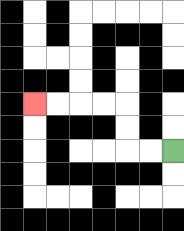{'start': '[7, 6]', 'end': '[1, 4]', 'path_directions': 'L,L,U,U,L,L,L,L', 'path_coordinates': '[[7, 6], [6, 6], [5, 6], [5, 5], [5, 4], [4, 4], [3, 4], [2, 4], [1, 4]]'}